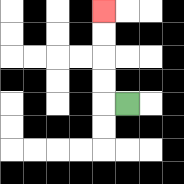{'start': '[5, 4]', 'end': '[4, 0]', 'path_directions': 'L,U,U,U,U', 'path_coordinates': '[[5, 4], [4, 4], [4, 3], [4, 2], [4, 1], [4, 0]]'}